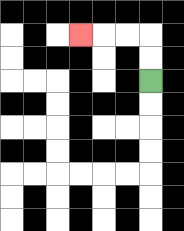{'start': '[6, 3]', 'end': '[3, 1]', 'path_directions': 'U,U,L,L,L', 'path_coordinates': '[[6, 3], [6, 2], [6, 1], [5, 1], [4, 1], [3, 1]]'}